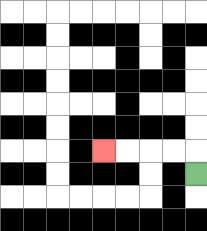{'start': '[8, 7]', 'end': '[4, 6]', 'path_directions': 'U,L,L,L,L', 'path_coordinates': '[[8, 7], [8, 6], [7, 6], [6, 6], [5, 6], [4, 6]]'}